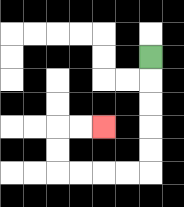{'start': '[6, 2]', 'end': '[4, 5]', 'path_directions': 'D,D,D,D,D,L,L,L,L,U,U,R,R', 'path_coordinates': '[[6, 2], [6, 3], [6, 4], [6, 5], [6, 6], [6, 7], [5, 7], [4, 7], [3, 7], [2, 7], [2, 6], [2, 5], [3, 5], [4, 5]]'}